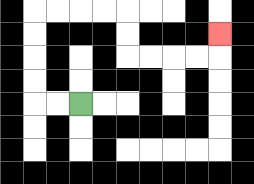{'start': '[3, 4]', 'end': '[9, 1]', 'path_directions': 'L,L,U,U,U,U,R,R,R,R,D,D,R,R,R,R,U', 'path_coordinates': '[[3, 4], [2, 4], [1, 4], [1, 3], [1, 2], [1, 1], [1, 0], [2, 0], [3, 0], [4, 0], [5, 0], [5, 1], [5, 2], [6, 2], [7, 2], [8, 2], [9, 2], [9, 1]]'}